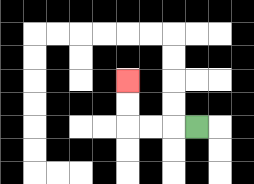{'start': '[8, 5]', 'end': '[5, 3]', 'path_directions': 'L,L,L,U,U', 'path_coordinates': '[[8, 5], [7, 5], [6, 5], [5, 5], [5, 4], [5, 3]]'}